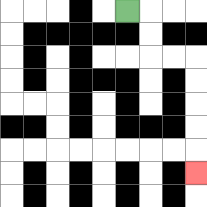{'start': '[5, 0]', 'end': '[8, 7]', 'path_directions': 'R,D,D,R,R,D,D,D,D,D', 'path_coordinates': '[[5, 0], [6, 0], [6, 1], [6, 2], [7, 2], [8, 2], [8, 3], [8, 4], [8, 5], [8, 6], [8, 7]]'}